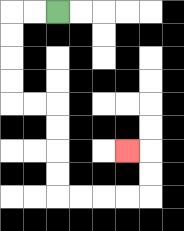{'start': '[2, 0]', 'end': '[5, 6]', 'path_directions': 'L,L,D,D,D,D,R,R,D,D,D,D,R,R,R,R,U,U,L', 'path_coordinates': '[[2, 0], [1, 0], [0, 0], [0, 1], [0, 2], [0, 3], [0, 4], [1, 4], [2, 4], [2, 5], [2, 6], [2, 7], [2, 8], [3, 8], [4, 8], [5, 8], [6, 8], [6, 7], [6, 6], [5, 6]]'}